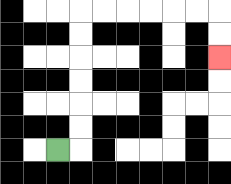{'start': '[2, 6]', 'end': '[9, 2]', 'path_directions': 'R,U,U,U,U,U,U,R,R,R,R,R,R,D,D', 'path_coordinates': '[[2, 6], [3, 6], [3, 5], [3, 4], [3, 3], [3, 2], [3, 1], [3, 0], [4, 0], [5, 0], [6, 0], [7, 0], [8, 0], [9, 0], [9, 1], [9, 2]]'}